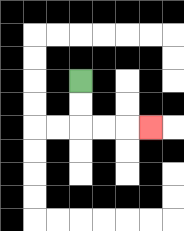{'start': '[3, 3]', 'end': '[6, 5]', 'path_directions': 'D,D,R,R,R', 'path_coordinates': '[[3, 3], [3, 4], [3, 5], [4, 5], [5, 5], [6, 5]]'}